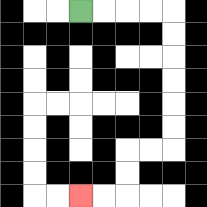{'start': '[3, 0]', 'end': '[3, 8]', 'path_directions': 'R,R,R,R,D,D,D,D,D,D,L,L,D,D,L,L', 'path_coordinates': '[[3, 0], [4, 0], [5, 0], [6, 0], [7, 0], [7, 1], [7, 2], [7, 3], [7, 4], [7, 5], [7, 6], [6, 6], [5, 6], [5, 7], [5, 8], [4, 8], [3, 8]]'}